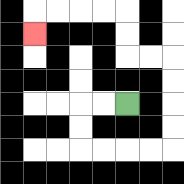{'start': '[5, 4]', 'end': '[1, 1]', 'path_directions': 'L,L,D,D,R,R,R,R,U,U,U,U,L,L,U,U,L,L,L,L,D', 'path_coordinates': '[[5, 4], [4, 4], [3, 4], [3, 5], [3, 6], [4, 6], [5, 6], [6, 6], [7, 6], [7, 5], [7, 4], [7, 3], [7, 2], [6, 2], [5, 2], [5, 1], [5, 0], [4, 0], [3, 0], [2, 0], [1, 0], [1, 1]]'}